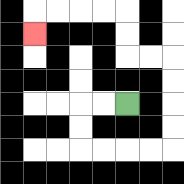{'start': '[5, 4]', 'end': '[1, 1]', 'path_directions': 'L,L,D,D,R,R,R,R,U,U,U,U,L,L,U,U,L,L,L,L,D', 'path_coordinates': '[[5, 4], [4, 4], [3, 4], [3, 5], [3, 6], [4, 6], [5, 6], [6, 6], [7, 6], [7, 5], [7, 4], [7, 3], [7, 2], [6, 2], [5, 2], [5, 1], [5, 0], [4, 0], [3, 0], [2, 0], [1, 0], [1, 1]]'}